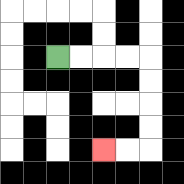{'start': '[2, 2]', 'end': '[4, 6]', 'path_directions': 'R,R,R,R,D,D,D,D,L,L', 'path_coordinates': '[[2, 2], [3, 2], [4, 2], [5, 2], [6, 2], [6, 3], [6, 4], [6, 5], [6, 6], [5, 6], [4, 6]]'}